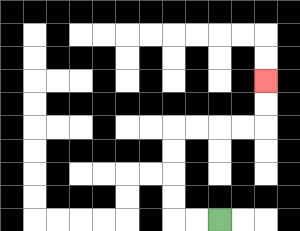{'start': '[9, 9]', 'end': '[11, 3]', 'path_directions': 'L,L,U,U,U,U,R,R,R,R,U,U', 'path_coordinates': '[[9, 9], [8, 9], [7, 9], [7, 8], [7, 7], [7, 6], [7, 5], [8, 5], [9, 5], [10, 5], [11, 5], [11, 4], [11, 3]]'}